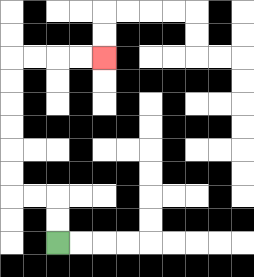{'start': '[2, 10]', 'end': '[4, 2]', 'path_directions': 'U,U,L,L,U,U,U,U,U,U,R,R,R,R', 'path_coordinates': '[[2, 10], [2, 9], [2, 8], [1, 8], [0, 8], [0, 7], [0, 6], [0, 5], [0, 4], [0, 3], [0, 2], [1, 2], [2, 2], [3, 2], [4, 2]]'}